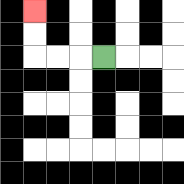{'start': '[4, 2]', 'end': '[1, 0]', 'path_directions': 'L,L,L,U,U', 'path_coordinates': '[[4, 2], [3, 2], [2, 2], [1, 2], [1, 1], [1, 0]]'}